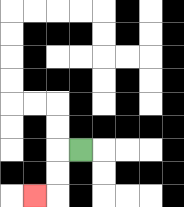{'start': '[3, 6]', 'end': '[1, 8]', 'path_directions': 'L,D,D,L', 'path_coordinates': '[[3, 6], [2, 6], [2, 7], [2, 8], [1, 8]]'}